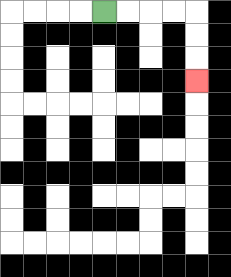{'start': '[4, 0]', 'end': '[8, 3]', 'path_directions': 'R,R,R,R,D,D,D', 'path_coordinates': '[[4, 0], [5, 0], [6, 0], [7, 0], [8, 0], [8, 1], [8, 2], [8, 3]]'}